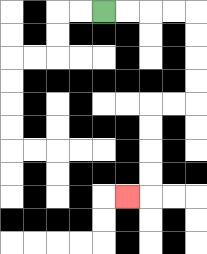{'start': '[4, 0]', 'end': '[5, 8]', 'path_directions': 'R,R,R,R,D,D,D,D,L,L,D,D,D,D,L', 'path_coordinates': '[[4, 0], [5, 0], [6, 0], [7, 0], [8, 0], [8, 1], [8, 2], [8, 3], [8, 4], [7, 4], [6, 4], [6, 5], [6, 6], [6, 7], [6, 8], [5, 8]]'}